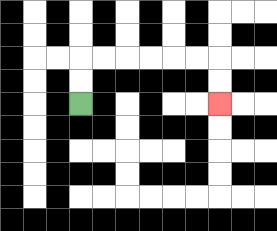{'start': '[3, 4]', 'end': '[9, 4]', 'path_directions': 'U,U,R,R,R,R,R,R,D,D', 'path_coordinates': '[[3, 4], [3, 3], [3, 2], [4, 2], [5, 2], [6, 2], [7, 2], [8, 2], [9, 2], [9, 3], [9, 4]]'}